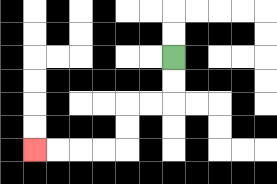{'start': '[7, 2]', 'end': '[1, 6]', 'path_directions': 'D,D,L,L,D,D,L,L,L,L', 'path_coordinates': '[[7, 2], [7, 3], [7, 4], [6, 4], [5, 4], [5, 5], [5, 6], [4, 6], [3, 6], [2, 6], [1, 6]]'}